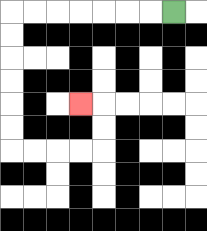{'start': '[7, 0]', 'end': '[3, 4]', 'path_directions': 'L,L,L,L,L,L,L,D,D,D,D,D,D,R,R,R,R,U,U,L', 'path_coordinates': '[[7, 0], [6, 0], [5, 0], [4, 0], [3, 0], [2, 0], [1, 0], [0, 0], [0, 1], [0, 2], [0, 3], [0, 4], [0, 5], [0, 6], [1, 6], [2, 6], [3, 6], [4, 6], [4, 5], [4, 4], [3, 4]]'}